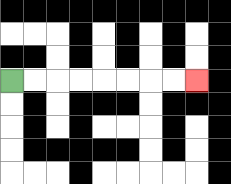{'start': '[0, 3]', 'end': '[8, 3]', 'path_directions': 'R,R,R,R,R,R,R,R', 'path_coordinates': '[[0, 3], [1, 3], [2, 3], [3, 3], [4, 3], [5, 3], [6, 3], [7, 3], [8, 3]]'}